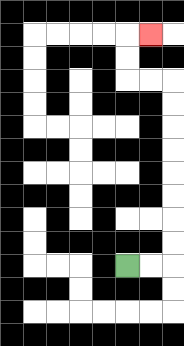{'start': '[5, 11]', 'end': '[6, 1]', 'path_directions': 'R,R,U,U,U,U,U,U,U,U,L,L,U,U,R', 'path_coordinates': '[[5, 11], [6, 11], [7, 11], [7, 10], [7, 9], [7, 8], [7, 7], [7, 6], [7, 5], [7, 4], [7, 3], [6, 3], [5, 3], [5, 2], [5, 1], [6, 1]]'}